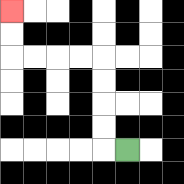{'start': '[5, 6]', 'end': '[0, 0]', 'path_directions': 'L,U,U,U,U,L,L,L,L,U,U', 'path_coordinates': '[[5, 6], [4, 6], [4, 5], [4, 4], [4, 3], [4, 2], [3, 2], [2, 2], [1, 2], [0, 2], [0, 1], [0, 0]]'}